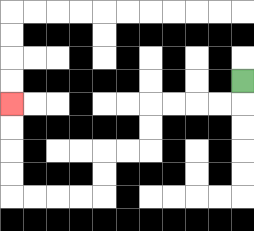{'start': '[10, 3]', 'end': '[0, 4]', 'path_directions': 'D,L,L,L,L,D,D,L,L,D,D,L,L,L,L,U,U,U,U', 'path_coordinates': '[[10, 3], [10, 4], [9, 4], [8, 4], [7, 4], [6, 4], [6, 5], [6, 6], [5, 6], [4, 6], [4, 7], [4, 8], [3, 8], [2, 8], [1, 8], [0, 8], [0, 7], [0, 6], [0, 5], [0, 4]]'}